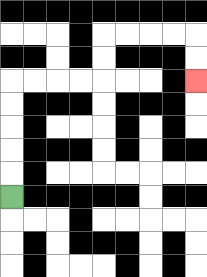{'start': '[0, 8]', 'end': '[8, 3]', 'path_directions': 'U,U,U,U,U,R,R,R,R,U,U,R,R,R,R,D,D', 'path_coordinates': '[[0, 8], [0, 7], [0, 6], [0, 5], [0, 4], [0, 3], [1, 3], [2, 3], [3, 3], [4, 3], [4, 2], [4, 1], [5, 1], [6, 1], [7, 1], [8, 1], [8, 2], [8, 3]]'}